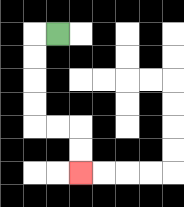{'start': '[2, 1]', 'end': '[3, 7]', 'path_directions': 'L,D,D,D,D,R,R,D,D', 'path_coordinates': '[[2, 1], [1, 1], [1, 2], [1, 3], [1, 4], [1, 5], [2, 5], [3, 5], [3, 6], [3, 7]]'}